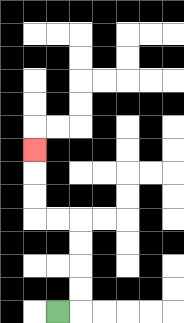{'start': '[2, 13]', 'end': '[1, 6]', 'path_directions': 'R,U,U,U,U,L,L,U,U,U', 'path_coordinates': '[[2, 13], [3, 13], [3, 12], [3, 11], [3, 10], [3, 9], [2, 9], [1, 9], [1, 8], [1, 7], [1, 6]]'}